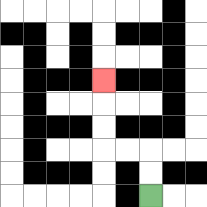{'start': '[6, 8]', 'end': '[4, 3]', 'path_directions': 'U,U,L,L,U,U,U', 'path_coordinates': '[[6, 8], [6, 7], [6, 6], [5, 6], [4, 6], [4, 5], [4, 4], [4, 3]]'}